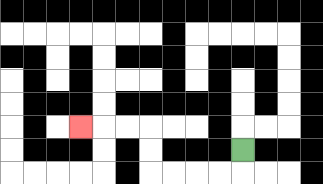{'start': '[10, 6]', 'end': '[3, 5]', 'path_directions': 'D,L,L,L,L,U,U,L,L,L', 'path_coordinates': '[[10, 6], [10, 7], [9, 7], [8, 7], [7, 7], [6, 7], [6, 6], [6, 5], [5, 5], [4, 5], [3, 5]]'}